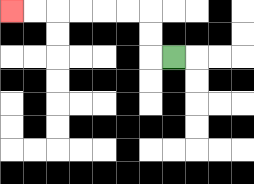{'start': '[7, 2]', 'end': '[0, 0]', 'path_directions': 'L,U,U,L,L,L,L,L,L', 'path_coordinates': '[[7, 2], [6, 2], [6, 1], [6, 0], [5, 0], [4, 0], [3, 0], [2, 0], [1, 0], [0, 0]]'}